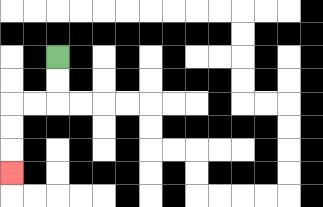{'start': '[2, 2]', 'end': '[0, 7]', 'path_directions': 'D,D,L,L,D,D,D', 'path_coordinates': '[[2, 2], [2, 3], [2, 4], [1, 4], [0, 4], [0, 5], [0, 6], [0, 7]]'}